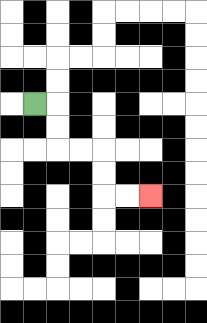{'start': '[1, 4]', 'end': '[6, 8]', 'path_directions': 'R,D,D,R,R,D,D,R,R', 'path_coordinates': '[[1, 4], [2, 4], [2, 5], [2, 6], [3, 6], [4, 6], [4, 7], [4, 8], [5, 8], [6, 8]]'}